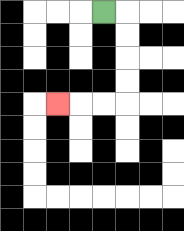{'start': '[4, 0]', 'end': '[2, 4]', 'path_directions': 'R,D,D,D,D,L,L,L', 'path_coordinates': '[[4, 0], [5, 0], [5, 1], [5, 2], [5, 3], [5, 4], [4, 4], [3, 4], [2, 4]]'}